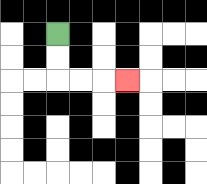{'start': '[2, 1]', 'end': '[5, 3]', 'path_directions': 'D,D,R,R,R', 'path_coordinates': '[[2, 1], [2, 2], [2, 3], [3, 3], [4, 3], [5, 3]]'}